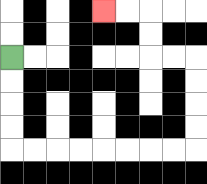{'start': '[0, 2]', 'end': '[4, 0]', 'path_directions': 'D,D,D,D,R,R,R,R,R,R,R,R,U,U,U,U,L,L,U,U,L,L', 'path_coordinates': '[[0, 2], [0, 3], [0, 4], [0, 5], [0, 6], [1, 6], [2, 6], [3, 6], [4, 6], [5, 6], [6, 6], [7, 6], [8, 6], [8, 5], [8, 4], [8, 3], [8, 2], [7, 2], [6, 2], [6, 1], [6, 0], [5, 0], [4, 0]]'}